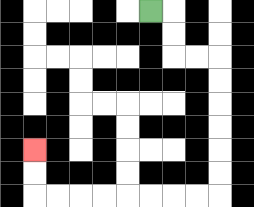{'start': '[6, 0]', 'end': '[1, 6]', 'path_directions': 'R,D,D,R,R,D,D,D,D,D,D,L,L,L,L,L,L,L,L,U,U', 'path_coordinates': '[[6, 0], [7, 0], [7, 1], [7, 2], [8, 2], [9, 2], [9, 3], [9, 4], [9, 5], [9, 6], [9, 7], [9, 8], [8, 8], [7, 8], [6, 8], [5, 8], [4, 8], [3, 8], [2, 8], [1, 8], [1, 7], [1, 6]]'}